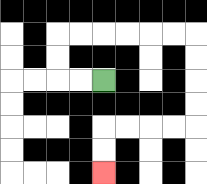{'start': '[4, 3]', 'end': '[4, 7]', 'path_directions': 'L,L,U,U,R,R,R,R,R,R,D,D,D,D,L,L,L,L,D,D', 'path_coordinates': '[[4, 3], [3, 3], [2, 3], [2, 2], [2, 1], [3, 1], [4, 1], [5, 1], [6, 1], [7, 1], [8, 1], [8, 2], [8, 3], [8, 4], [8, 5], [7, 5], [6, 5], [5, 5], [4, 5], [4, 6], [4, 7]]'}